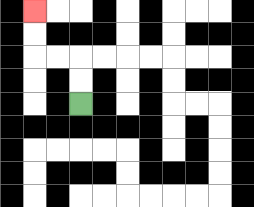{'start': '[3, 4]', 'end': '[1, 0]', 'path_directions': 'U,U,L,L,U,U', 'path_coordinates': '[[3, 4], [3, 3], [3, 2], [2, 2], [1, 2], [1, 1], [1, 0]]'}